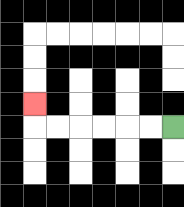{'start': '[7, 5]', 'end': '[1, 4]', 'path_directions': 'L,L,L,L,L,L,U', 'path_coordinates': '[[7, 5], [6, 5], [5, 5], [4, 5], [3, 5], [2, 5], [1, 5], [1, 4]]'}